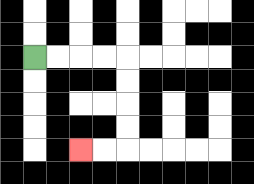{'start': '[1, 2]', 'end': '[3, 6]', 'path_directions': 'R,R,R,R,D,D,D,D,L,L', 'path_coordinates': '[[1, 2], [2, 2], [3, 2], [4, 2], [5, 2], [5, 3], [5, 4], [5, 5], [5, 6], [4, 6], [3, 6]]'}